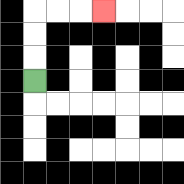{'start': '[1, 3]', 'end': '[4, 0]', 'path_directions': 'U,U,U,R,R,R', 'path_coordinates': '[[1, 3], [1, 2], [1, 1], [1, 0], [2, 0], [3, 0], [4, 0]]'}